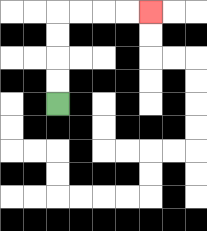{'start': '[2, 4]', 'end': '[6, 0]', 'path_directions': 'U,U,U,U,R,R,R,R', 'path_coordinates': '[[2, 4], [2, 3], [2, 2], [2, 1], [2, 0], [3, 0], [4, 0], [5, 0], [6, 0]]'}